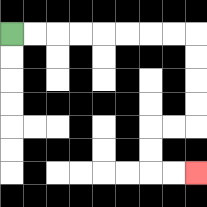{'start': '[0, 1]', 'end': '[8, 7]', 'path_directions': 'R,R,R,R,R,R,R,R,D,D,D,D,L,L,D,D,R,R', 'path_coordinates': '[[0, 1], [1, 1], [2, 1], [3, 1], [4, 1], [5, 1], [6, 1], [7, 1], [8, 1], [8, 2], [8, 3], [8, 4], [8, 5], [7, 5], [6, 5], [6, 6], [6, 7], [7, 7], [8, 7]]'}